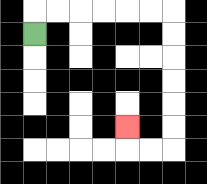{'start': '[1, 1]', 'end': '[5, 5]', 'path_directions': 'U,R,R,R,R,R,R,D,D,D,D,D,D,L,L,U', 'path_coordinates': '[[1, 1], [1, 0], [2, 0], [3, 0], [4, 0], [5, 0], [6, 0], [7, 0], [7, 1], [7, 2], [7, 3], [7, 4], [7, 5], [7, 6], [6, 6], [5, 6], [5, 5]]'}